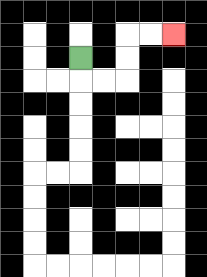{'start': '[3, 2]', 'end': '[7, 1]', 'path_directions': 'D,R,R,U,U,R,R', 'path_coordinates': '[[3, 2], [3, 3], [4, 3], [5, 3], [5, 2], [5, 1], [6, 1], [7, 1]]'}